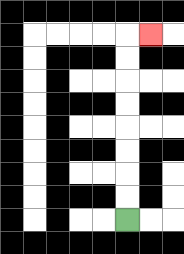{'start': '[5, 9]', 'end': '[6, 1]', 'path_directions': 'U,U,U,U,U,U,U,U,R', 'path_coordinates': '[[5, 9], [5, 8], [5, 7], [5, 6], [5, 5], [5, 4], [5, 3], [5, 2], [5, 1], [6, 1]]'}